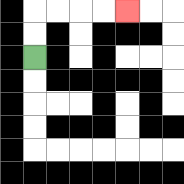{'start': '[1, 2]', 'end': '[5, 0]', 'path_directions': 'U,U,R,R,R,R', 'path_coordinates': '[[1, 2], [1, 1], [1, 0], [2, 0], [3, 0], [4, 0], [5, 0]]'}